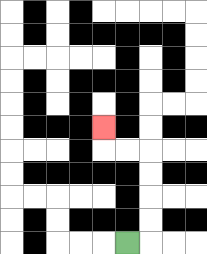{'start': '[5, 10]', 'end': '[4, 5]', 'path_directions': 'R,U,U,U,U,L,L,U', 'path_coordinates': '[[5, 10], [6, 10], [6, 9], [6, 8], [6, 7], [6, 6], [5, 6], [4, 6], [4, 5]]'}